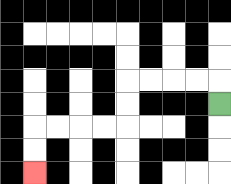{'start': '[9, 4]', 'end': '[1, 7]', 'path_directions': 'U,L,L,L,L,D,D,L,L,L,L,D,D', 'path_coordinates': '[[9, 4], [9, 3], [8, 3], [7, 3], [6, 3], [5, 3], [5, 4], [5, 5], [4, 5], [3, 5], [2, 5], [1, 5], [1, 6], [1, 7]]'}